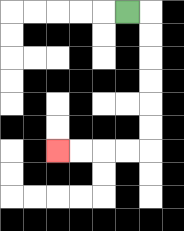{'start': '[5, 0]', 'end': '[2, 6]', 'path_directions': 'R,D,D,D,D,D,D,L,L,L,L', 'path_coordinates': '[[5, 0], [6, 0], [6, 1], [6, 2], [6, 3], [6, 4], [6, 5], [6, 6], [5, 6], [4, 6], [3, 6], [2, 6]]'}